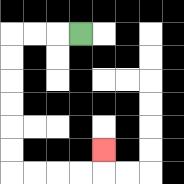{'start': '[3, 1]', 'end': '[4, 6]', 'path_directions': 'L,L,L,D,D,D,D,D,D,R,R,R,R,U', 'path_coordinates': '[[3, 1], [2, 1], [1, 1], [0, 1], [0, 2], [0, 3], [0, 4], [0, 5], [0, 6], [0, 7], [1, 7], [2, 7], [3, 7], [4, 7], [4, 6]]'}